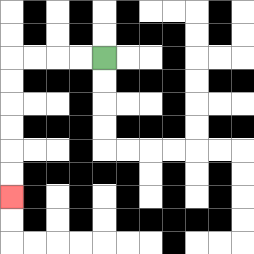{'start': '[4, 2]', 'end': '[0, 8]', 'path_directions': 'L,L,L,L,D,D,D,D,D,D', 'path_coordinates': '[[4, 2], [3, 2], [2, 2], [1, 2], [0, 2], [0, 3], [0, 4], [0, 5], [0, 6], [0, 7], [0, 8]]'}